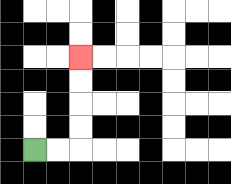{'start': '[1, 6]', 'end': '[3, 2]', 'path_directions': 'R,R,U,U,U,U', 'path_coordinates': '[[1, 6], [2, 6], [3, 6], [3, 5], [3, 4], [3, 3], [3, 2]]'}